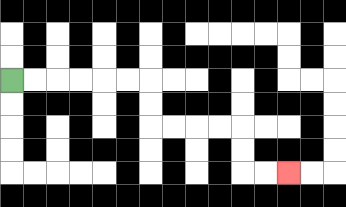{'start': '[0, 3]', 'end': '[12, 7]', 'path_directions': 'R,R,R,R,R,R,D,D,R,R,R,R,D,D,R,R', 'path_coordinates': '[[0, 3], [1, 3], [2, 3], [3, 3], [4, 3], [5, 3], [6, 3], [6, 4], [6, 5], [7, 5], [8, 5], [9, 5], [10, 5], [10, 6], [10, 7], [11, 7], [12, 7]]'}